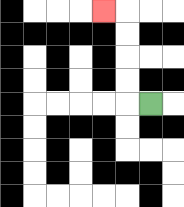{'start': '[6, 4]', 'end': '[4, 0]', 'path_directions': 'L,U,U,U,U,L', 'path_coordinates': '[[6, 4], [5, 4], [5, 3], [5, 2], [5, 1], [5, 0], [4, 0]]'}